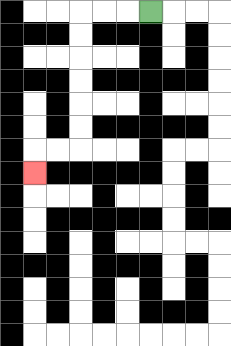{'start': '[6, 0]', 'end': '[1, 7]', 'path_directions': 'L,L,L,D,D,D,D,D,D,L,L,D', 'path_coordinates': '[[6, 0], [5, 0], [4, 0], [3, 0], [3, 1], [3, 2], [3, 3], [3, 4], [3, 5], [3, 6], [2, 6], [1, 6], [1, 7]]'}